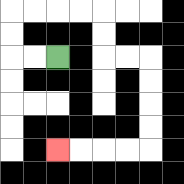{'start': '[2, 2]', 'end': '[2, 6]', 'path_directions': 'L,L,U,U,R,R,R,R,D,D,R,R,D,D,D,D,L,L,L,L', 'path_coordinates': '[[2, 2], [1, 2], [0, 2], [0, 1], [0, 0], [1, 0], [2, 0], [3, 0], [4, 0], [4, 1], [4, 2], [5, 2], [6, 2], [6, 3], [6, 4], [6, 5], [6, 6], [5, 6], [4, 6], [3, 6], [2, 6]]'}